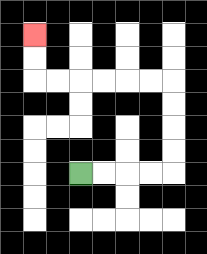{'start': '[3, 7]', 'end': '[1, 1]', 'path_directions': 'R,R,R,R,U,U,U,U,L,L,L,L,L,L,U,U', 'path_coordinates': '[[3, 7], [4, 7], [5, 7], [6, 7], [7, 7], [7, 6], [7, 5], [7, 4], [7, 3], [6, 3], [5, 3], [4, 3], [3, 3], [2, 3], [1, 3], [1, 2], [1, 1]]'}